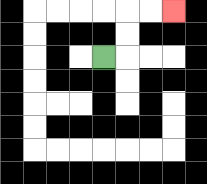{'start': '[4, 2]', 'end': '[7, 0]', 'path_directions': 'R,U,U,R,R', 'path_coordinates': '[[4, 2], [5, 2], [5, 1], [5, 0], [6, 0], [7, 0]]'}